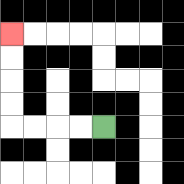{'start': '[4, 5]', 'end': '[0, 1]', 'path_directions': 'L,L,L,L,U,U,U,U', 'path_coordinates': '[[4, 5], [3, 5], [2, 5], [1, 5], [0, 5], [0, 4], [0, 3], [0, 2], [0, 1]]'}